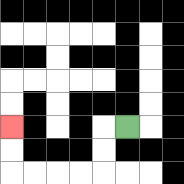{'start': '[5, 5]', 'end': '[0, 5]', 'path_directions': 'L,D,D,L,L,L,L,U,U', 'path_coordinates': '[[5, 5], [4, 5], [4, 6], [4, 7], [3, 7], [2, 7], [1, 7], [0, 7], [0, 6], [0, 5]]'}